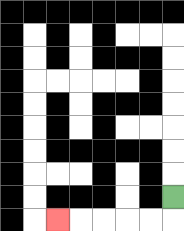{'start': '[7, 8]', 'end': '[2, 9]', 'path_directions': 'D,L,L,L,L,L', 'path_coordinates': '[[7, 8], [7, 9], [6, 9], [5, 9], [4, 9], [3, 9], [2, 9]]'}